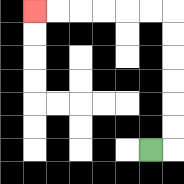{'start': '[6, 6]', 'end': '[1, 0]', 'path_directions': 'R,U,U,U,U,U,U,L,L,L,L,L,L', 'path_coordinates': '[[6, 6], [7, 6], [7, 5], [7, 4], [7, 3], [7, 2], [7, 1], [7, 0], [6, 0], [5, 0], [4, 0], [3, 0], [2, 0], [1, 0]]'}